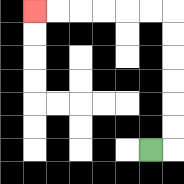{'start': '[6, 6]', 'end': '[1, 0]', 'path_directions': 'R,U,U,U,U,U,U,L,L,L,L,L,L', 'path_coordinates': '[[6, 6], [7, 6], [7, 5], [7, 4], [7, 3], [7, 2], [7, 1], [7, 0], [6, 0], [5, 0], [4, 0], [3, 0], [2, 0], [1, 0]]'}